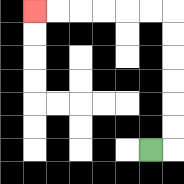{'start': '[6, 6]', 'end': '[1, 0]', 'path_directions': 'R,U,U,U,U,U,U,L,L,L,L,L,L', 'path_coordinates': '[[6, 6], [7, 6], [7, 5], [7, 4], [7, 3], [7, 2], [7, 1], [7, 0], [6, 0], [5, 0], [4, 0], [3, 0], [2, 0], [1, 0]]'}